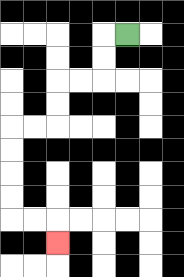{'start': '[5, 1]', 'end': '[2, 10]', 'path_directions': 'L,D,D,L,L,D,D,L,L,D,D,D,D,R,R,D', 'path_coordinates': '[[5, 1], [4, 1], [4, 2], [4, 3], [3, 3], [2, 3], [2, 4], [2, 5], [1, 5], [0, 5], [0, 6], [0, 7], [0, 8], [0, 9], [1, 9], [2, 9], [2, 10]]'}